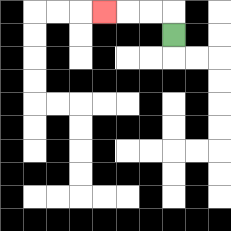{'start': '[7, 1]', 'end': '[4, 0]', 'path_directions': 'U,L,L,L', 'path_coordinates': '[[7, 1], [7, 0], [6, 0], [5, 0], [4, 0]]'}